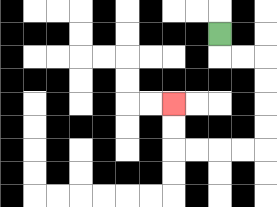{'start': '[9, 1]', 'end': '[7, 4]', 'path_directions': 'D,R,R,D,D,D,D,L,L,L,L,U,U', 'path_coordinates': '[[9, 1], [9, 2], [10, 2], [11, 2], [11, 3], [11, 4], [11, 5], [11, 6], [10, 6], [9, 6], [8, 6], [7, 6], [7, 5], [7, 4]]'}